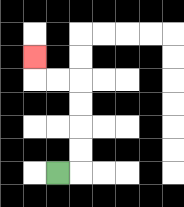{'start': '[2, 7]', 'end': '[1, 2]', 'path_directions': 'R,U,U,U,U,L,L,U', 'path_coordinates': '[[2, 7], [3, 7], [3, 6], [3, 5], [3, 4], [3, 3], [2, 3], [1, 3], [1, 2]]'}